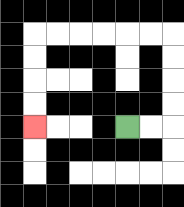{'start': '[5, 5]', 'end': '[1, 5]', 'path_directions': 'R,R,U,U,U,U,L,L,L,L,L,L,D,D,D,D', 'path_coordinates': '[[5, 5], [6, 5], [7, 5], [7, 4], [7, 3], [7, 2], [7, 1], [6, 1], [5, 1], [4, 1], [3, 1], [2, 1], [1, 1], [1, 2], [1, 3], [1, 4], [1, 5]]'}